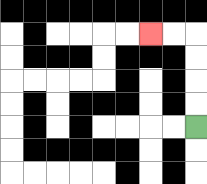{'start': '[8, 5]', 'end': '[6, 1]', 'path_directions': 'U,U,U,U,L,L', 'path_coordinates': '[[8, 5], [8, 4], [8, 3], [8, 2], [8, 1], [7, 1], [6, 1]]'}